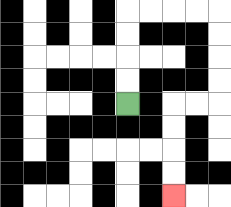{'start': '[5, 4]', 'end': '[7, 8]', 'path_directions': 'U,U,U,U,R,R,R,R,D,D,D,D,L,L,D,D,D,D', 'path_coordinates': '[[5, 4], [5, 3], [5, 2], [5, 1], [5, 0], [6, 0], [7, 0], [8, 0], [9, 0], [9, 1], [9, 2], [9, 3], [9, 4], [8, 4], [7, 4], [7, 5], [7, 6], [7, 7], [7, 8]]'}